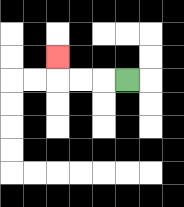{'start': '[5, 3]', 'end': '[2, 2]', 'path_directions': 'L,L,L,U', 'path_coordinates': '[[5, 3], [4, 3], [3, 3], [2, 3], [2, 2]]'}